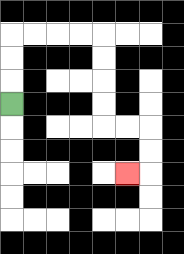{'start': '[0, 4]', 'end': '[5, 7]', 'path_directions': 'U,U,U,R,R,R,R,D,D,D,D,R,R,D,D,L', 'path_coordinates': '[[0, 4], [0, 3], [0, 2], [0, 1], [1, 1], [2, 1], [3, 1], [4, 1], [4, 2], [4, 3], [4, 4], [4, 5], [5, 5], [6, 5], [6, 6], [6, 7], [5, 7]]'}